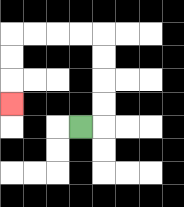{'start': '[3, 5]', 'end': '[0, 4]', 'path_directions': 'R,U,U,U,U,L,L,L,L,D,D,D', 'path_coordinates': '[[3, 5], [4, 5], [4, 4], [4, 3], [4, 2], [4, 1], [3, 1], [2, 1], [1, 1], [0, 1], [0, 2], [0, 3], [0, 4]]'}